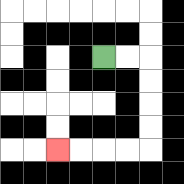{'start': '[4, 2]', 'end': '[2, 6]', 'path_directions': 'R,R,D,D,D,D,L,L,L,L', 'path_coordinates': '[[4, 2], [5, 2], [6, 2], [6, 3], [6, 4], [6, 5], [6, 6], [5, 6], [4, 6], [3, 6], [2, 6]]'}